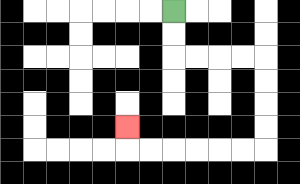{'start': '[7, 0]', 'end': '[5, 5]', 'path_directions': 'D,D,R,R,R,R,D,D,D,D,L,L,L,L,L,L,U', 'path_coordinates': '[[7, 0], [7, 1], [7, 2], [8, 2], [9, 2], [10, 2], [11, 2], [11, 3], [11, 4], [11, 5], [11, 6], [10, 6], [9, 6], [8, 6], [7, 6], [6, 6], [5, 6], [5, 5]]'}